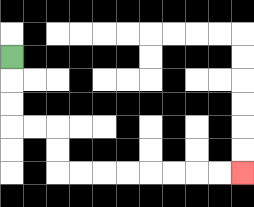{'start': '[0, 2]', 'end': '[10, 7]', 'path_directions': 'D,D,D,R,R,D,D,R,R,R,R,R,R,R,R', 'path_coordinates': '[[0, 2], [0, 3], [0, 4], [0, 5], [1, 5], [2, 5], [2, 6], [2, 7], [3, 7], [4, 7], [5, 7], [6, 7], [7, 7], [8, 7], [9, 7], [10, 7]]'}